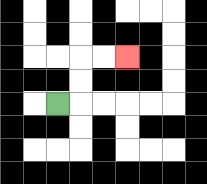{'start': '[2, 4]', 'end': '[5, 2]', 'path_directions': 'R,U,U,R,R', 'path_coordinates': '[[2, 4], [3, 4], [3, 3], [3, 2], [4, 2], [5, 2]]'}